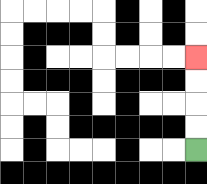{'start': '[8, 6]', 'end': '[8, 2]', 'path_directions': 'U,U,U,U', 'path_coordinates': '[[8, 6], [8, 5], [8, 4], [8, 3], [8, 2]]'}